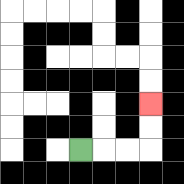{'start': '[3, 6]', 'end': '[6, 4]', 'path_directions': 'R,R,R,U,U', 'path_coordinates': '[[3, 6], [4, 6], [5, 6], [6, 6], [6, 5], [6, 4]]'}